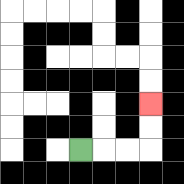{'start': '[3, 6]', 'end': '[6, 4]', 'path_directions': 'R,R,R,U,U', 'path_coordinates': '[[3, 6], [4, 6], [5, 6], [6, 6], [6, 5], [6, 4]]'}